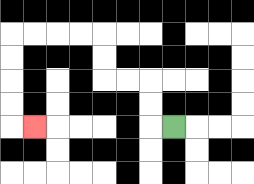{'start': '[7, 5]', 'end': '[1, 5]', 'path_directions': 'L,U,U,L,L,U,U,L,L,L,L,D,D,D,D,R', 'path_coordinates': '[[7, 5], [6, 5], [6, 4], [6, 3], [5, 3], [4, 3], [4, 2], [4, 1], [3, 1], [2, 1], [1, 1], [0, 1], [0, 2], [0, 3], [0, 4], [0, 5], [1, 5]]'}